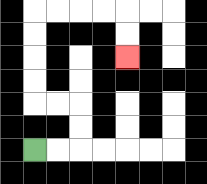{'start': '[1, 6]', 'end': '[5, 2]', 'path_directions': 'R,R,U,U,L,L,U,U,U,U,R,R,R,R,D,D', 'path_coordinates': '[[1, 6], [2, 6], [3, 6], [3, 5], [3, 4], [2, 4], [1, 4], [1, 3], [1, 2], [1, 1], [1, 0], [2, 0], [3, 0], [4, 0], [5, 0], [5, 1], [5, 2]]'}